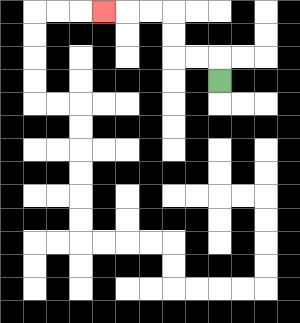{'start': '[9, 3]', 'end': '[4, 0]', 'path_directions': 'U,L,L,U,U,L,L,L', 'path_coordinates': '[[9, 3], [9, 2], [8, 2], [7, 2], [7, 1], [7, 0], [6, 0], [5, 0], [4, 0]]'}